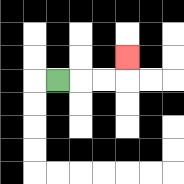{'start': '[2, 3]', 'end': '[5, 2]', 'path_directions': 'R,R,R,U', 'path_coordinates': '[[2, 3], [3, 3], [4, 3], [5, 3], [5, 2]]'}